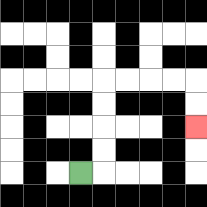{'start': '[3, 7]', 'end': '[8, 5]', 'path_directions': 'R,U,U,U,U,R,R,R,R,D,D', 'path_coordinates': '[[3, 7], [4, 7], [4, 6], [4, 5], [4, 4], [4, 3], [5, 3], [6, 3], [7, 3], [8, 3], [8, 4], [8, 5]]'}